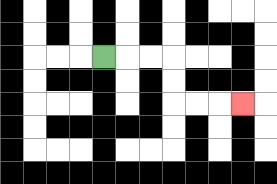{'start': '[4, 2]', 'end': '[10, 4]', 'path_directions': 'R,R,R,D,D,R,R,R', 'path_coordinates': '[[4, 2], [5, 2], [6, 2], [7, 2], [7, 3], [7, 4], [8, 4], [9, 4], [10, 4]]'}